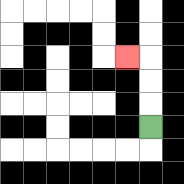{'start': '[6, 5]', 'end': '[5, 2]', 'path_directions': 'U,U,U,L', 'path_coordinates': '[[6, 5], [6, 4], [6, 3], [6, 2], [5, 2]]'}